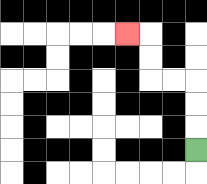{'start': '[8, 6]', 'end': '[5, 1]', 'path_directions': 'U,U,U,L,L,U,U,L', 'path_coordinates': '[[8, 6], [8, 5], [8, 4], [8, 3], [7, 3], [6, 3], [6, 2], [6, 1], [5, 1]]'}